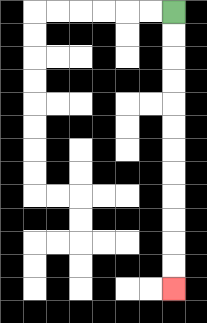{'start': '[7, 0]', 'end': '[7, 12]', 'path_directions': 'D,D,D,D,D,D,D,D,D,D,D,D', 'path_coordinates': '[[7, 0], [7, 1], [7, 2], [7, 3], [7, 4], [7, 5], [7, 6], [7, 7], [7, 8], [7, 9], [7, 10], [7, 11], [7, 12]]'}